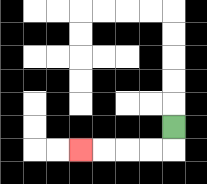{'start': '[7, 5]', 'end': '[3, 6]', 'path_directions': 'D,L,L,L,L', 'path_coordinates': '[[7, 5], [7, 6], [6, 6], [5, 6], [4, 6], [3, 6]]'}